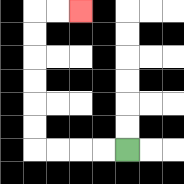{'start': '[5, 6]', 'end': '[3, 0]', 'path_directions': 'L,L,L,L,U,U,U,U,U,U,R,R', 'path_coordinates': '[[5, 6], [4, 6], [3, 6], [2, 6], [1, 6], [1, 5], [1, 4], [1, 3], [1, 2], [1, 1], [1, 0], [2, 0], [3, 0]]'}